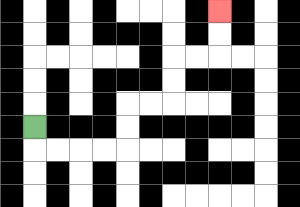{'start': '[1, 5]', 'end': '[9, 0]', 'path_directions': 'D,R,R,R,R,U,U,R,R,U,U,R,R,U,U', 'path_coordinates': '[[1, 5], [1, 6], [2, 6], [3, 6], [4, 6], [5, 6], [5, 5], [5, 4], [6, 4], [7, 4], [7, 3], [7, 2], [8, 2], [9, 2], [9, 1], [9, 0]]'}